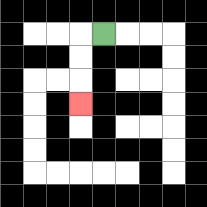{'start': '[4, 1]', 'end': '[3, 4]', 'path_directions': 'L,D,D,D', 'path_coordinates': '[[4, 1], [3, 1], [3, 2], [3, 3], [3, 4]]'}